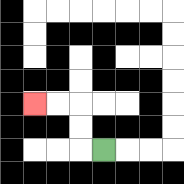{'start': '[4, 6]', 'end': '[1, 4]', 'path_directions': 'L,U,U,L,L', 'path_coordinates': '[[4, 6], [3, 6], [3, 5], [3, 4], [2, 4], [1, 4]]'}